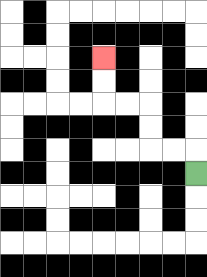{'start': '[8, 7]', 'end': '[4, 2]', 'path_directions': 'U,L,L,U,U,L,L,U,U', 'path_coordinates': '[[8, 7], [8, 6], [7, 6], [6, 6], [6, 5], [6, 4], [5, 4], [4, 4], [4, 3], [4, 2]]'}